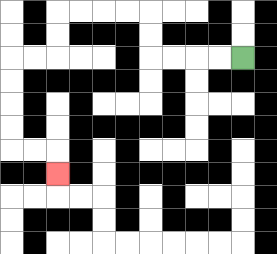{'start': '[10, 2]', 'end': '[2, 7]', 'path_directions': 'L,L,L,L,U,U,L,L,L,L,D,D,L,L,D,D,D,D,R,R,D', 'path_coordinates': '[[10, 2], [9, 2], [8, 2], [7, 2], [6, 2], [6, 1], [6, 0], [5, 0], [4, 0], [3, 0], [2, 0], [2, 1], [2, 2], [1, 2], [0, 2], [0, 3], [0, 4], [0, 5], [0, 6], [1, 6], [2, 6], [2, 7]]'}